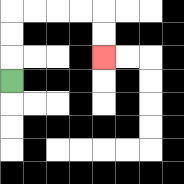{'start': '[0, 3]', 'end': '[4, 2]', 'path_directions': 'U,U,U,R,R,R,R,D,D', 'path_coordinates': '[[0, 3], [0, 2], [0, 1], [0, 0], [1, 0], [2, 0], [3, 0], [4, 0], [4, 1], [4, 2]]'}